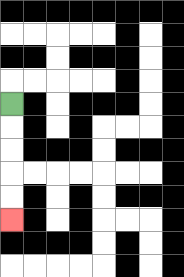{'start': '[0, 4]', 'end': '[0, 9]', 'path_directions': 'D,D,D,D,D', 'path_coordinates': '[[0, 4], [0, 5], [0, 6], [0, 7], [0, 8], [0, 9]]'}